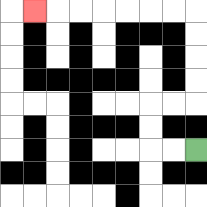{'start': '[8, 6]', 'end': '[1, 0]', 'path_directions': 'L,L,U,U,R,R,U,U,U,U,L,L,L,L,L,L,L', 'path_coordinates': '[[8, 6], [7, 6], [6, 6], [6, 5], [6, 4], [7, 4], [8, 4], [8, 3], [8, 2], [8, 1], [8, 0], [7, 0], [6, 0], [5, 0], [4, 0], [3, 0], [2, 0], [1, 0]]'}